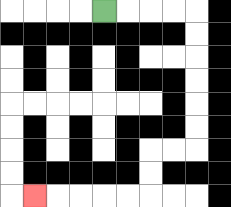{'start': '[4, 0]', 'end': '[1, 8]', 'path_directions': 'R,R,R,R,D,D,D,D,D,D,L,L,D,D,L,L,L,L,L', 'path_coordinates': '[[4, 0], [5, 0], [6, 0], [7, 0], [8, 0], [8, 1], [8, 2], [8, 3], [8, 4], [8, 5], [8, 6], [7, 6], [6, 6], [6, 7], [6, 8], [5, 8], [4, 8], [3, 8], [2, 8], [1, 8]]'}